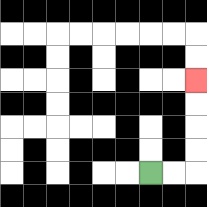{'start': '[6, 7]', 'end': '[8, 3]', 'path_directions': 'R,R,U,U,U,U', 'path_coordinates': '[[6, 7], [7, 7], [8, 7], [8, 6], [8, 5], [8, 4], [8, 3]]'}